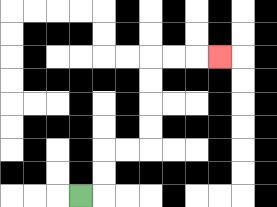{'start': '[3, 8]', 'end': '[9, 2]', 'path_directions': 'R,U,U,R,R,U,U,U,U,R,R,R', 'path_coordinates': '[[3, 8], [4, 8], [4, 7], [4, 6], [5, 6], [6, 6], [6, 5], [6, 4], [6, 3], [6, 2], [7, 2], [8, 2], [9, 2]]'}